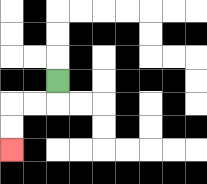{'start': '[2, 3]', 'end': '[0, 6]', 'path_directions': 'D,L,L,D,D', 'path_coordinates': '[[2, 3], [2, 4], [1, 4], [0, 4], [0, 5], [0, 6]]'}